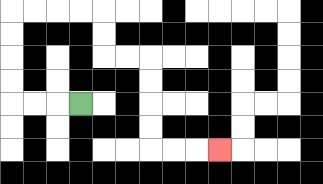{'start': '[3, 4]', 'end': '[9, 6]', 'path_directions': 'L,L,L,U,U,U,U,R,R,R,R,D,D,R,R,D,D,D,D,R,R,R', 'path_coordinates': '[[3, 4], [2, 4], [1, 4], [0, 4], [0, 3], [0, 2], [0, 1], [0, 0], [1, 0], [2, 0], [3, 0], [4, 0], [4, 1], [4, 2], [5, 2], [6, 2], [6, 3], [6, 4], [6, 5], [6, 6], [7, 6], [8, 6], [9, 6]]'}